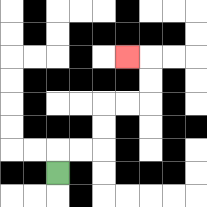{'start': '[2, 7]', 'end': '[5, 2]', 'path_directions': 'U,R,R,U,U,R,R,U,U,L', 'path_coordinates': '[[2, 7], [2, 6], [3, 6], [4, 6], [4, 5], [4, 4], [5, 4], [6, 4], [6, 3], [6, 2], [5, 2]]'}